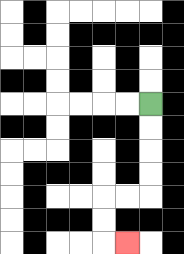{'start': '[6, 4]', 'end': '[5, 10]', 'path_directions': 'D,D,D,D,L,L,D,D,R', 'path_coordinates': '[[6, 4], [6, 5], [6, 6], [6, 7], [6, 8], [5, 8], [4, 8], [4, 9], [4, 10], [5, 10]]'}